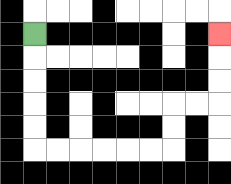{'start': '[1, 1]', 'end': '[9, 1]', 'path_directions': 'D,D,D,D,D,R,R,R,R,R,R,U,U,R,R,U,U,U', 'path_coordinates': '[[1, 1], [1, 2], [1, 3], [1, 4], [1, 5], [1, 6], [2, 6], [3, 6], [4, 6], [5, 6], [6, 6], [7, 6], [7, 5], [7, 4], [8, 4], [9, 4], [9, 3], [9, 2], [9, 1]]'}